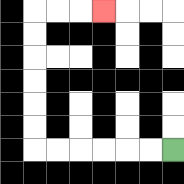{'start': '[7, 6]', 'end': '[4, 0]', 'path_directions': 'L,L,L,L,L,L,U,U,U,U,U,U,R,R,R', 'path_coordinates': '[[7, 6], [6, 6], [5, 6], [4, 6], [3, 6], [2, 6], [1, 6], [1, 5], [1, 4], [1, 3], [1, 2], [1, 1], [1, 0], [2, 0], [3, 0], [4, 0]]'}